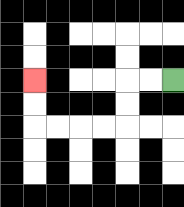{'start': '[7, 3]', 'end': '[1, 3]', 'path_directions': 'L,L,D,D,L,L,L,L,U,U', 'path_coordinates': '[[7, 3], [6, 3], [5, 3], [5, 4], [5, 5], [4, 5], [3, 5], [2, 5], [1, 5], [1, 4], [1, 3]]'}